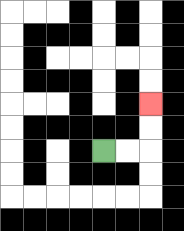{'start': '[4, 6]', 'end': '[6, 4]', 'path_directions': 'R,R,U,U', 'path_coordinates': '[[4, 6], [5, 6], [6, 6], [6, 5], [6, 4]]'}